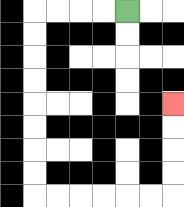{'start': '[5, 0]', 'end': '[7, 4]', 'path_directions': 'L,L,L,L,D,D,D,D,D,D,D,D,R,R,R,R,R,R,U,U,U,U', 'path_coordinates': '[[5, 0], [4, 0], [3, 0], [2, 0], [1, 0], [1, 1], [1, 2], [1, 3], [1, 4], [1, 5], [1, 6], [1, 7], [1, 8], [2, 8], [3, 8], [4, 8], [5, 8], [6, 8], [7, 8], [7, 7], [7, 6], [7, 5], [7, 4]]'}